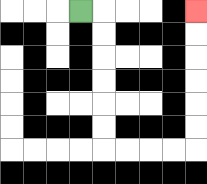{'start': '[3, 0]', 'end': '[8, 0]', 'path_directions': 'R,D,D,D,D,D,D,R,R,R,R,U,U,U,U,U,U', 'path_coordinates': '[[3, 0], [4, 0], [4, 1], [4, 2], [4, 3], [4, 4], [4, 5], [4, 6], [5, 6], [6, 6], [7, 6], [8, 6], [8, 5], [8, 4], [8, 3], [8, 2], [8, 1], [8, 0]]'}